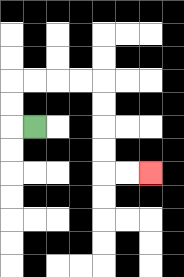{'start': '[1, 5]', 'end': '[6, 7]', 'path_directions': 'L,U,U,R,R,R,R,D,D,D,D,R,R', 'path_coordinates': '[[1, 5], [0, 5], [0, 4], [0, 3], [1, 3], [2, 3], [3, 3], [4, 3], [4, 4], [4, 5], [4, 6], [4, 7], [5, 7], [6, 7]]'}